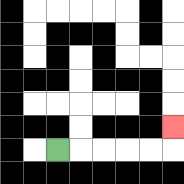{'start': '[2, 6]', 'end': '[7, 5]', 'path_directions': 'R,R,R,R,R,U', 'path_coordinates': '[[2, 6], [3, 6], [4, 6], [5, 6], [6, 6], [7, 6], [7, 5]]'}